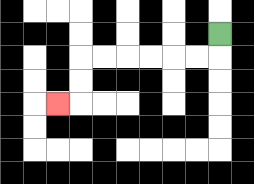{'start': '[9, 1]', 'end': '[2, 4]', 'path_directions': 'D,L,L,L,L,L,L,D,D,L', 'path_coordinates': '[[9, 1], [9, 2], [8, 2], [7, 2], [6, 2], [5, 2], [4, 2], [3, 2], [3, 3], [3, 4], [2, 4]]'}